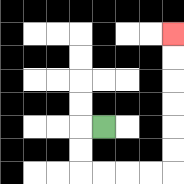{'start': '[4, 5]', 'end': '[7, 1]', 'path_directions': 'L,D,D,R,R,R,R,U,U,U,U,U,U', 'path_coordinates': '[[4, 5], [3, 5], [3, 6], [3, 7], [4, 7], [5, 7], [6, 7], [7, 7], [7, 6], [7, 5], [7, 4], [7, 3], [7, 2], [7, 1]]'}